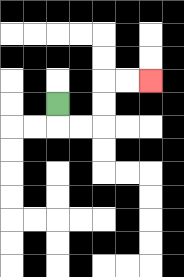{'start': '[2, 4]', 'end': '[6, 3]', 'path_directions': 'D,R,R,U,U,R,R', 'path_coordinates': '[[2, 4], [2, 5], [3, 5], [4, 5], [4, 4], [4, 3], [5, 3], [6, 3]]'}